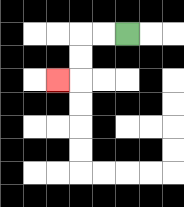{'start': '[5, 1]', 'end': '[2, 3]', 'path_directions': 'L,L,D,D,L', 'path_coordinates': '[[5, 1], [4, 1], [3, 1], [3, 2], [3, 3], [2, 3]]'}